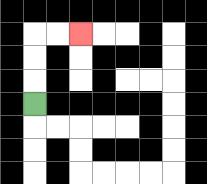{'start': '[1, 4]', 'end': '[3, 1]', 'path_directions': 'U,U,U,R,R', 'path_coordinates': '[[1, 4], [1, 3], [1, 2], [1, 1], [2, 1], [3, 1]]'}